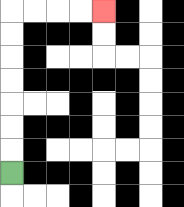{'start': '[0, 7]', 'end': '[4, 0]', 'path_directions': 'U,U,U,U,U,U,U,R,R,R,R', 'path_coordinates': '[[0, 7], [0, 6], [0, 5], [0, 4], [0, 3], [0, 2], [0, 1], [0, 0], [1, 0], [2, 0], [3, 0], [4, 0]]'}